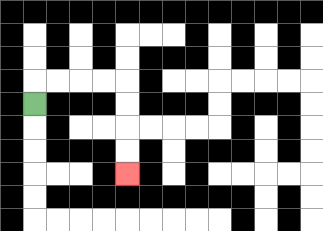{'start': '[1, 4]', 'end': '[5, 7]', 'path_directions': 'U,R,R,R,R,D,D,D,D', 'path_coordinates': '[[1, 4], [1, 3], [2, 3], [3, 3], [4, 3], [5, 3], [5, 4], [5, 5], [5, 6], [5, 7]]'}